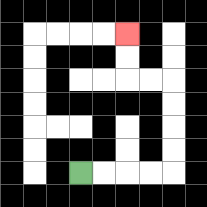{'start': '[3, 7]', 'end': '[5, 1]', 'path_directions': 'R,R,R,R,U,U,U,U,L,L,U,U', 'path_coordinates': '[[3, 7], [4, 7], [5, 7], [6, 7], [7, 7], [7, 6], [7, 5], [7, 4], [7, 3], [6, 3], [5, 3], [5, 2], [5, 1]]'}